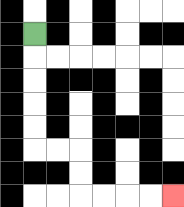{'start': '[1, 1]', 'end': '[7, 8]', 'path_directions': 'D,D,D,D,D,R,R,D,D,R,R,R,R', 'path_coordinates': '[[1, 1], [1, 2], [1, 3], [1, 4], [1, 5], [1, 6], [2, 6], [3, 6], [3, 7], [3, 8], [4, 8], [5, 8], [6, 8], [7, 8]]'}